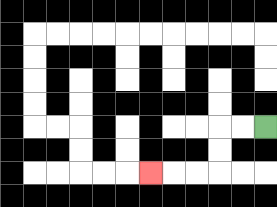{'start': '[11, 5]', 'end': '[6, 7]', 'path_directions': 'L,L,D,D,L,L,L', 'path_coordinates': '[[11, 5], [10, 5], [9, 5], [9, 6], [9, 7], [8, 7], [7, 7], [6, 7]]'}